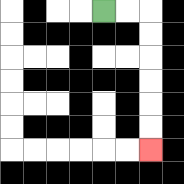{'start': '[4, 0]', 'end': '[6, 6]', 'path_directions': 'R,R,D,D,D,D,D,D', 'path_coordinates': '[[4, 0], [5, 0], [6, 0], [6, 1], [6, 2], [6, 3], [6, 4], [6, 5], [6, 6]]'}